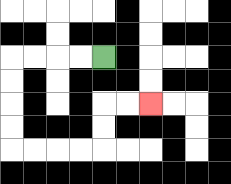{'start': '[4, 2]', 'end': '[6, 4]', 'path_directions': 'L,L,L,L,D,D,D,D,R,R,R,R,U,U,R,R', 'path_coordinates': '[[4, 2], [3, 2], [2, 2], [1, 2], [0, 2], [0, 3], [0, 4], [0, 5], [0, 6], [1, 6], [2, 6], [3, 6], [4, 6], [4, 5], [4, 4], [5, 4], [6, 4]]'}